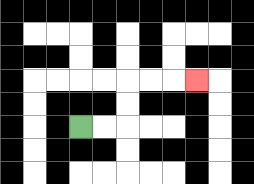{'start': '[3, 5]', 'end': '[8, 3]', 'path_directions': 'R,R,U,U,R,R,R', 'path_coordinates': '[[3, 5], [4, 5], [5, 5], [5, 4], [5, 3], [6, 3], [7, 3], [8, 3]]'}